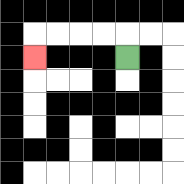{'start': '[5, 2]', 'end': '[1, 2]', 'path_directions': 'U,L,L,L,L,D', 'path_coordinates': '[[5, 2], [5, 1], [4, 1], [3, 1], [2, 1], [1, 1], [1, 2]]'}